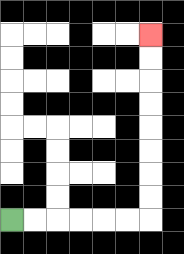{'start': '[0, 9]', 'end': '[6, 1]', 'path_directions': 'R,R,R,R,R,R,U,U,U,U,U,U,U,U', 'path_coordinates': '[[0, 9], [1, 9], [2, 9], [3, 9], [4, 9], [5, 9], [6, 9], [6, 8], [6, 7], [6, 6], [6, 5], [6, 4], [6, 3], [6, 2], [6, 1]]'}